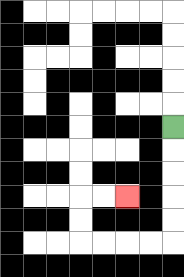{'start': '[7, 5]', 'end': '[5, 8]', 'path_directions': 'D,D,D,D,D,L,L,L,L,U,U,R,R', 'path_coordinates': '[[7, 5], [7, 6], [7, 7], [7, 8], [7, 9], [7, 10], [6, 10], [5, 10], [4, 10], [3, 10], [3, 9], [3, 8], [4, 8], [5, 8]]'}